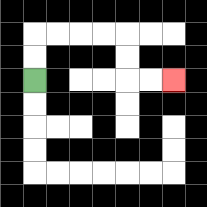{'start': '[1, 3]', 'end': '[7, 3]', 'path_directions': 'U,U,R,R,R,R,D,D,R,R', 'path_coordinates': '[[1, 3], [1, 2], [1, 1], [2, 1], [3, 1], [4, 1], [5, 1], [5, 2], [5, 3], [6, 3], [7, 3]]'}